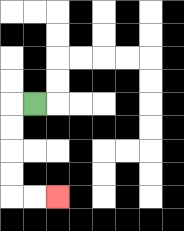{'start': '[1, 4]', 'end': '[2, 8]', 'path_directions': 'L,D,D,D,D,R,R', 'path_coordinates': '[[1, 4], [0, 4], [0, 5], [0, 6], [0, 7], [0, 8], [1, 8], [2, 8]]'}